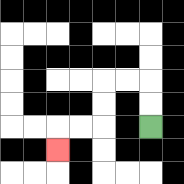{'start': '[6, 5]', 'end': '[2, 6]', 'path_directions': 'U,U,L,L,D,D,L,L,D', 'path_coordinates': '[[6, 5], [6, 4], [6, 3], [5, 3], [4, 3], [4, 4], [4, 5], [3, 5], [2, 5], [2, 6]]'}